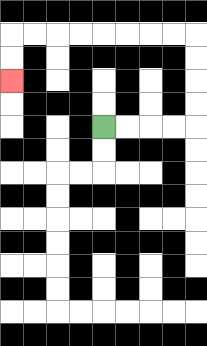{'start': '[4, 5]', 'end': '[0, 3]', 'path_directions': 'R,R,R,R,U,U,U,U,L,L,L,L,L,L,L,L,D,D', 'path_coordinates': '[[4, 5], [5, 5], [6, 5], [7, 5], [8, 5], [8, 4], [8, 3], [8, 2], [8, 1], [7, 1], [6, 1], [5, 1], [4, 1], [3, 1], [2, 1], [1, 1], [0, 1], [0, 2], [0, 3]]'}